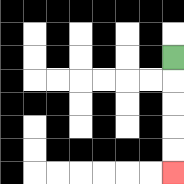{'start': '[7, 2]', 'end': '[7, 7]', 'path_directions': 'D,D,D,D,D', 'path_coordinates': '[[7, 2], [7, 3], [7, 4], [7, 5], [7, 6], [7, 7]]'}